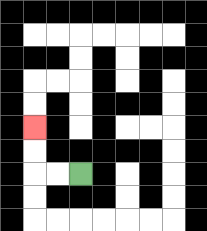{'start': '[3, 7]', 'end': '[1, 5]', 'path_directions': 'L,L,U,U', 'path_coordinates': '[[3, 7], [2, 7], [1, 7], [1, 6], [1, 5]]'}